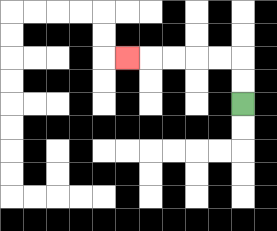{'start': '[10, 4]', 'end': '[5, 2]', 'path_directions': 'U,U,L,L,L,L,L', 'path_coordinates': '[[10, 4], [10, 3], [10, 2], [9, 2], [8, 2], [7, 2], [6, 2], [5, 2]]'}